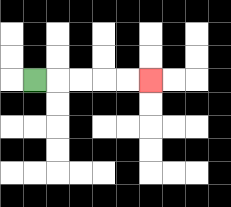{'start': '[1, 3]', 'end': '[6, 3]', 'path_directions': 'R,R,R,R,R', 'path_coordinates': '[[1, 3], [2, 3], [3, 3], [4, 3], [5, 3], [6, 3]]'}